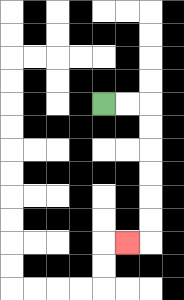{'start': '[4, 4]', 'end': '[5, 10]', 'path_directions': 'R,R,D,D,D,D,D,D,L', 'path_coordinates': '[[4, 4], [5, 4], [6, 4], [6, 5], [6, 6], [6, 7], [6, 8], [6, 9], [6, 10], [5, 10]]'}